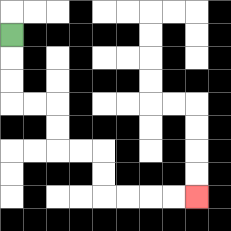{'start': '[0, 1]', 'end': '[8, 8]', 'path_directions': 'D,D,D,R,R,D,D,R,R,D,D,R,R,R,R', 'path_coordinates': '[[0, 1], [0, 2], [0, 3], [0, 4], [1, 4], [2, 4], [2, 5], [2, 6], [3, 6], [4, 6], [4, 7], [4, 8], [5, 8], [6, 8], [7, 8], [8, 8]]'}